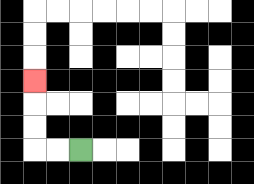{'start': '[3, 6]', 'end': '[1, 3]', 'path_directions': 'L,L,U,U,U', 'path_coordinates': '[[3, 6], [2, 6], [1, 6], [1, 5], [1, 4], [1, 3]]'}